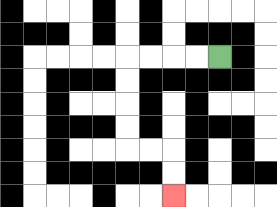{'start': '[9, 2]', 'end': '[7, 8]', 'path_directions': 'L,L,L,L,D,D,D,D,R,R,D,D', 'path_coordinates': '[[9, 2], [8, 2], [7, 2], [6, 2], [5, 2], [5, 3], [5, 4], [5, 5], [5, 6], [6, 6], [7, 6], [7, 7], [7, 8]]'}